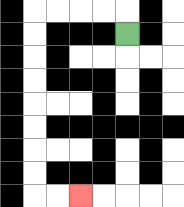{'start': '[5, 1]', 'end': '[3, 8]', 'path_directions': 'U,L,L,L,L,D,D,D,D,D,D,D,D,R,R', 'path_coordinates': '[[5, 1], [5, 0], [4, 0], [3, 0], [2, 0], [1, 0], [1, 1], [1, 2], [1, 3], [1, 4], [1, 5], [1, 6], [1, 7], [1, 8], [2, 8], [3, 8]]'}